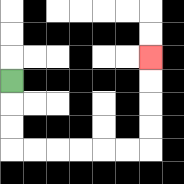{'start': '[0, 3]', 'end': '[6, 2]', 'path_directions': 'D,D,D,R,R,R,R,R,R,U,U,U,U', 'path_coordinates': '[[0, 3], [0, 4], [0, 5], [0, 6], [1, 6], [2, 6], [3, 6], [4, 6], [5, 6], [6, 6], [6, 5], [6, 4], [6, 3], [6, 2]]'}